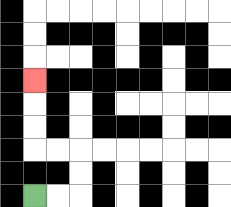{'start': '[1, 8]', 'end': '[1, 3]', 'path_directions': 'R,R,U,U,L,L,U,U,U', 'path_coordinates': '[[1, 8], [2, 8], [3, 8], [3, 7], [3, 6], [2, 6], [1, 6], [1, 5], [1, 4], [1, 3]]'}